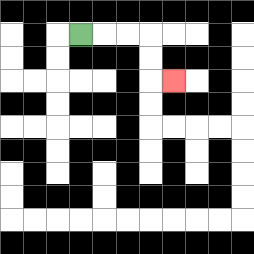{'start': '[3, 1]', 'end': '[7, 3]', 'path_directions': 'R,R,R,D,D,R', 'path_coordinates': '[[3, 1], [4, 1], [5, 1], [6, 1], [6, 2], [6, 3], [7, 3]]'}